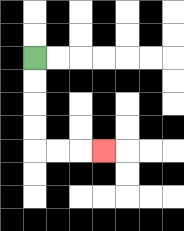{'start': '[1, 2]', 'end': '[4, 6]', 'path_directions': 'D,D,D,D,R,R,R', 'path_coordinates': '[[1, 2], [1, 3], [1, 4], [1, 5], [1, 6], [2, 6], [3, 6], [4, 6]]'}